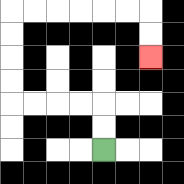{'start': '[4, 6]', 'end': '[6, 2]', 'path_directions': 'U,U,L,L,L,L,U,U,U,U,R,R,R,R,R,R,D,D', 'path_coordinates': '[[4, 6], [4, 5], [4, 4], [3, 4], [2, 4], [1, 4], [0, 4], [0, 3], [0, 2], [0, 1], [0, 0], [1, 0], [2, 0], [3, 0], [4, 0], [5, 0], [6, 0], [6, 1], [6, 2]]'}